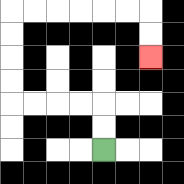{'start': '[4, 6]', 'end': '[6, 2]', 'path_directions': 'U,U,L,L,L,L,U,U,U,U,R,R,R,R,R,R,D,D', 'path_coordinates': '[[4, 6], [4, 5], [4, 4], [3, 4], [2, 4], [1, 4], [0, 4], [0, 3], [0, 2], [0, 1], [0, 0], [1, 0], [2, 0], [3, 0], [4, 0], [5, 0], [6, 0], [6, 1], [6, 2]]'}